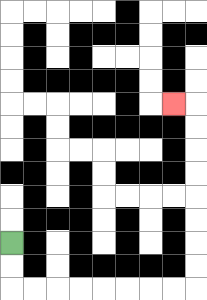{'start': '[0, 10]', 'end': '[7, 4]', 'path_directions': 'D,D,R,R,R,R,R,R,R,R,U,U,U,U,U,U,U,U,L', 'path_coordinates': '[[0, 10], [0, 11], [0, 12], [1, 12], [2, 12], [3, 12], [4, 12], [5, 12], [6, 12], [7, 12], [8, 12], [8, 11], [8, 10], [8, 9], [8, 8], [8, 7], [8, 6], [8, 5], [8, 4], [7, 4]]'}